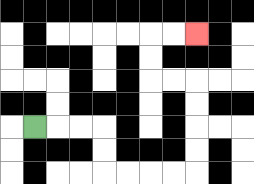{'start': '[1, 5]', 'end': '[8, 1]', 'path_directions': 'R,R,R,D,D,R,R,R,R,U,U,U,U,L,L,U,U,R,R', 'path_coordinates': '[[1, 5], [2, 5], [3, 5], [4, 5], [4, 6], [4, 7], [5, 7], [6, 7], [7, 7], [8, 7], [8, 6], [8, 5], [8, 4], [8, 3], [7, 3], [6, 3], [6, 2], [6, 1], [7, 1], [8, 1]]'}